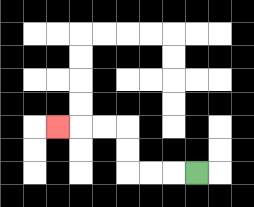{'start': '[8, 7]', 'end': '[2, 5]', 'path_directions': 'L,L,L,U,U,L,L,L', 'path_coordinates': '[[8, 7], [7, 7], [6, 7], [5, 7], [5, 6], [5, 5], [4, 5], [3, 5], [2, 5]]'}